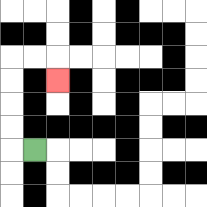{'start': '[1, 6]', 'end': '[2, 3]', 'path_directions': 'L,U,U,U,U,R,R,D', 'path_coordinates': '[[1, 6], [0, 6], [0, 5], [0, 4], [0, 3], [0, 2], [1, 2], [2, 2], [2, 3]]'}